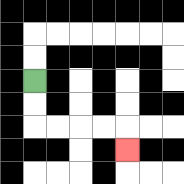{'start': '[1, 3]', 'end': '[5, 6]', 'path_directions': 'D,D,R,R,R,R,D', 'path_coordinates': '[[1, 3], [1, 4], [1, 5], [2, 5], [3, 5], [4, 5], [5, 5], [5, 6]]'}